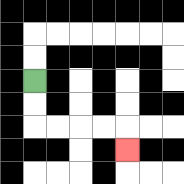{'start': '[1, 3]', 'end': '[5, 6]', 'path_directions': 'D,D,R,R,R,R,D', 'path_coordinates': '[[1, 3], [1, 4], [1, 5], [2, 5], [3, 5], [4, 5], [5, 5], [5, 6]]'}